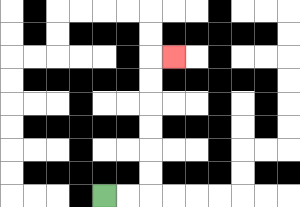{'start': '[4, 8]', 'end': '[7, 2]', 'path_directions': 'R,R,U,U,U,U,U,U,R', 'path_coordinates': '[[4, 8], [5, 8], [6, 8], [6, 7], [6, 6], [6, 5], [6, 4], [6, 3], [6, 2], [7, 2]]'}